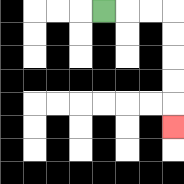{'start': '[4, 0]', 'end': '[7, 5]', 'path_directions': 'R,R,R,D,D,D,D,D', 'path_coordinates': '[[4, 0], [5, 0], [6, 0], [7, 0], [7, 1], [7, 2], [7, 3], [7, 4], [7, 5]]'}